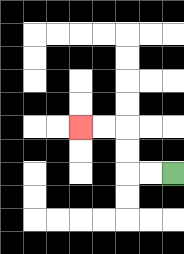{'start': '[7, 7]', 'end': '[3, 5]', 'path_directions': 'L,L,U,U,L,L', 'path_coordinates': '[[7, 7], [6, 7], [5, 7], [5, 6], [5, 5], [4, 5], [3, 5]]'}